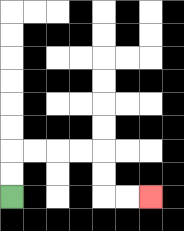{'start': '[0, 8]', 'end': '[6, 8]', 'path_directions': 'U,U,R,R,R,R,D,D,R,R', 'path_coordinates': '[[0, 8], [0, 7], [0, 6], [1, 6], [2, 6], [3, 6], [4, 6], [4, 7], [4, 8], [5, 8], [6, 8]]'}